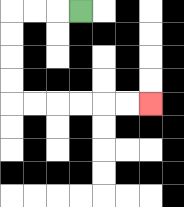{'start': '[3, 0]', 'end': '[6, 4]', 'path_directions': 'L,L,L,D,D,D,D,R,R,R,R,R,R', 'path_coordinates': '[[3, 0], [2, 0], [1, 0], [0, 0], [0, 1], [0, 2], [0, 3], [0, 4], [1, 4], [2, 4], [3, 4], [4, 4], [5, 4], [6, 4]]'}